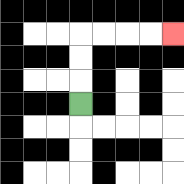{'start': '[3, 4]', 'end': '[7, 1]', 'path_directions': 'U,U,U,R,R,R,R', 'path_coordinates': '[[3, 4], [3, 3], [3, 2], [3, 1], [4, 1], [5, 1], [6, 1], [7, 1]]'}